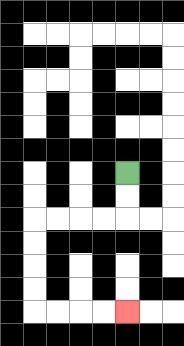{'start': '[5, 7]', 'end': '[5, 13]', 'path_directions': 'D,D,L,L,L,L,D,D,D,D,R,R,R,R', 'path_coordinates': '[[5, 7], [5, 8], [5, 9], [4, 9], [3, 9], [2, 9], [1, 9], [1, 10], [1, 11], [1, 12], [1, 13], [2, 13], [3, 13], [4, 13], [5, 13]]'}